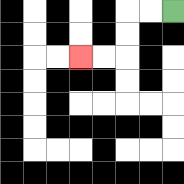{'start': '[7, 0]', 'end': '[3, 2]', 'path_directions': 'L,L,D,D,L,L', 'path_coordinates': '[[7, 0], [6, 0], [5, 0], [5, 1], [5, 2], [4, 2], [3, 2]]'}